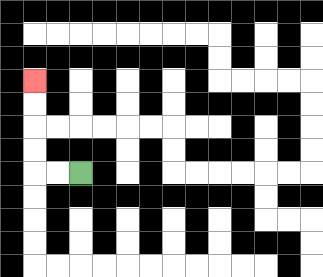{'start': '[3, 7]', 'end': '[1, 3]', 'path_directions': 'L,L,U,U,U,U', 'path_coordinates': '[[3, 7], [2, 7], [1, 7], [1, 6], [1, 5], [1, 4], [1, 3]]'}